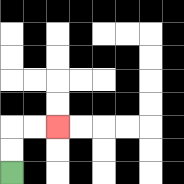{'start': '[0, 7]', 'end': '[2, 5]', 'path_directions': 'U,U,R,R', 'path_coordinates': '[[0, 7], [0, 6], [0, 5], [1, 5], [2, 5]]'}